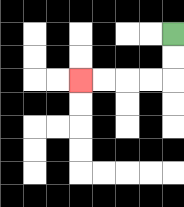{'start': '[7, 1]', 'end': '[3, 3]', 'path_directions': 'D,D,L,L,L,L', 'path_coordinates': '[[7, 1], [7, 2], [7, 3], [6, 3], [5, 3], [4, 3], [3, 3]]'}